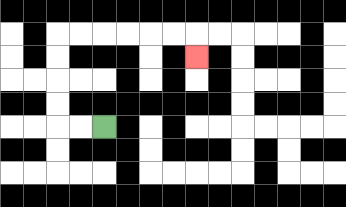{'start': '[4, 5]', 'end': '[8, 2]', 'path_directions': 'L,L,U,U,U,U,R,R,R,R,R,R,D', 'path_coordinates': '[[4, 5], [3, 5], [2, 5], [2, 4], [2, 3], [2, 2], [2, 1], [3, 1], [4, 1], [5, 1], [6, 1], [7, 1], [8, 1], [8, 2]]'}